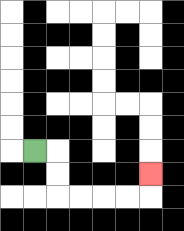{'start': '[1, 6]', 'end': '[6, 7]', 'path_directions': 'R,D,D,R,R,R,R,U', 'path_coordinates': '[[1, 6], [2, 6], [2, 7], [2, 8], [3, 8], [4, 8], [5, 8], [6, 8], [6, 7]]'}